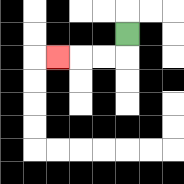{'start': '[5, 1]', 'end': '[2, 2]', 'path_directions': 'D,L,L,L', 'path_coordinates': '[[5, 1], [5, 2], [4, 2], [3, 2], [2, 2]]'}